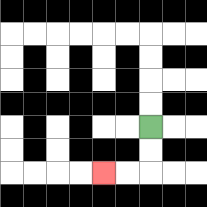{'start': '[6, 5]', 'end': '[4, 7]', 'path_directions': 'D,D,L,L', 'path_coordinates': '[[6, 5], [6, 6], [6, 7], [5, 7], [4, 7]]'}